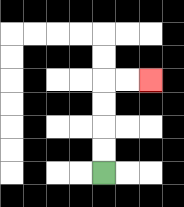{'start': '[4, 7]', 'end': '[6, 3]', 'path_directions': 'U,U,U,U,R,R', 'path_coordinates': '[[4, 7], [4, 6], [4, 5], [4, 4], [4, 3], [5, 3], [6, 3]]'}